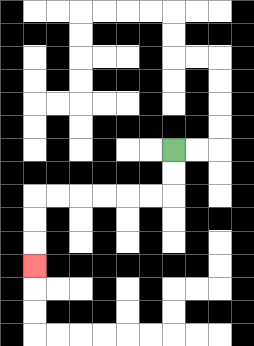{'start': '[7, 6]', 'end': '[1, 11]', 'path_directions': 'D,D,L,L,L,L,L,L,D,D,D', 'path_coordinates': '[[7, 6], [7, 7], [7, 8], [6, 8], [5, 8], [4, 8], [3, 8], [2, 8], [1, 8], [1, 9], [1, 10], [1, 11]]'}